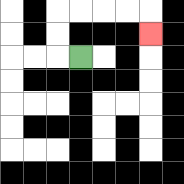{'start': '[3, 2]', 'end': '[6, 1]', 'path_directions': 'L,U,U,R,R,R,R,D', 'path_coordinates': '[[3, 2], [2, 2], [2, 1], [2, 0], [3, 0], [4, 0], [5, 0], [6, 0], [6, 1]]'}